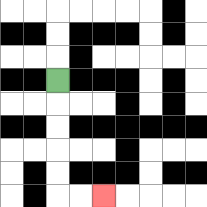{'start': '[2, 3]', 'end': '[4, 8]', 'path_directions': 'D,D,D,D,D,R,R', 'path_coordinates': '[[2, 3], [2, 4], [2, 5], [2, 6], [2, 7], [2, 8], [3, 8], [4, 8]]'}